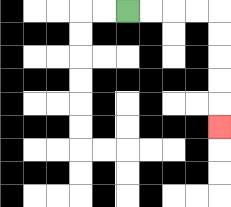{'start': '[5, 0]', 'end': '[9, 5]', 'path_directions': 'R,R,R,R,D,D,D,D,D', 'path_coordinates': '[[5, 0], [6, 0], [7, 0], [8, 0], [9, 0], [9, 1], [9, 2], [9, 3], [9, 4], [9, 5]]'}